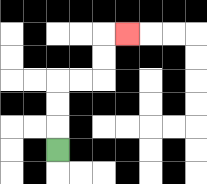{'start': '[2, 6]', 'end': '[5, 1]', 'path_directions': 'U,U,U,R,R,U,U,R', 'path_coordinates': '[[2, 6], [2, 5], [2, 4], [2, 3], [3, 3], [4, 3], [4, 2], [4, 1], [5, 1]]'}